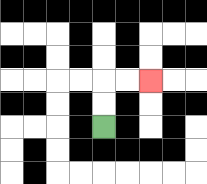{'start': '[4, 5]', 'end': '[6, 3]', 'path_directions': 'U,U,R,R', 'path_coordinates': '[[4, 5], [4, 4], [4, 3], [5, 3], [6, 3]]'}